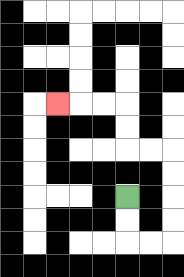{'start': '[5, 8]', 'end': '[2, 4]', 'path_directions': 'D,D,R,R,U,U,U,U,L,L,U,U,L,L,L', 'path_coordinates': '[[5, 8], [5, 9], [5, 10], [6, 10], [7, 10], [7, 9], [7, 8], [7, 7], [7, 6], [6, 6], [5, 6], [5, 5], [5, 4], [4, 4], [3, 4], [2, 4]]'}